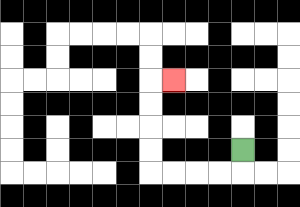{'start': '[10, 6]', 'end': '[7, 3]', 'path_directions': 'D,L,L,L,L,U,U,U,U,R', 'path_coordinates': '[[10, 6], [10, 7], [9, 7], [8, 7], [7, 7], [6, 7], [6, 6], [6, 5], [6, 4], [6, 3], [7, 3]]'}